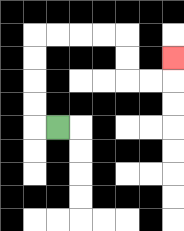{'start': '[2, 5]', 'end': '[7, 2]', 'path_directions': 'L,U,U,U,U,R,R,R,R,D,D,R,R,U', 'path_coordinates': '[[2, 5], [1, 5], [1, 4], [1, 3], [1, 2], [1, 1], [2, 1], [3, 1], [4, 1], [5, 1], [5, 2], [5, 3], [6, 3], [7, 3], [7, 2]]'}